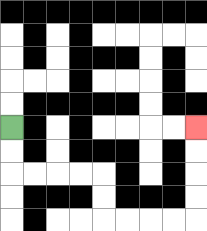{'start': '[0, 5]', 'end': '[8, 5]', 'path_directions': 'D,D,R,R,R,R,D,D,R,R,R,R,U,U,U,U', 'path_coordinates': '[[0, 5], [0, 6], [0, 7], [1, 7], [2, 7], [3, 7], [4, 7], [4, 8], [4, 9], [5, 9], [6, 9], [7, 9], [8, 9], [8, 8], [8, 7], [8, 6], [8, 5]]'}